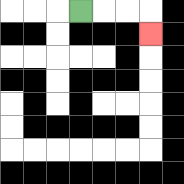{'start': '[3, 0]', 'end': '[6, 1]', 'path_directions': 'R,R,R,D', 'path_coordinates': '[[3, 0], [4, 0], [5, 0], [6, 0], [6, 1]]'}